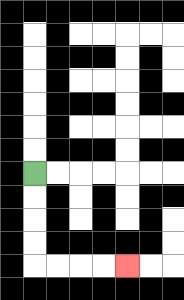{'start': '[1, 7]', 'end': '[5, 11]', 'path_directions': 'D,D,D,D,R,R,R,R', 'path_coordinates': '[[1, 7], [1, 8], [1, 9], [1, 10], [1, 11], [2, 11], [3, 11], [4, 11], [5, 11]]'}